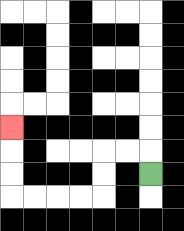{'start': '[6, 7]', 'end': '[0, 5]', 'path_directions': 'U,L,L,D,D,L,L,L,L,U,U,U', 'path_coordinates': '[[6, 7], [6, 6], [5, 6], [4, 6], [4, 7], [4, 8], [3, 8], [2, 8], [1, 8], [0, 8], [0, 7], [0, 6], [0, 5]]'}